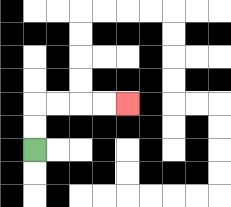{'start': '[1, 6]', 'end': '[5, 4]', 'path_directions': 'U,U,R,R,R,R', 'path_coordinates': '[[1, 6], [1, 5], [1, 4], [2, 4], [3, 4], [4, 4], [5, 4]]'}